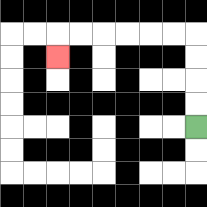{'start': '[8, 5]', 'end': '[2, 2]', 'path_directions': 'U,U,U,U,L,L,L,L,L,L,D', 'path_coordinates': '[[8, 5], [8, 4], [8, 3], [8, 2], [8, 1], [7, 1], [6, 1], [5, 1], [4, 1], [3, 1], [2, 1], [2, 2]]'}